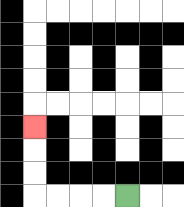{'start': '[5, 8]', 'end': '[1, 5]', 'path_directions': 'L,L,L,L,U,U,U', 'path_coordinates': '[[5, 8], [4, 8], [3, 8], [2, 8], [1, 8], [1, 7], [1, 6], [1, 5]]'}